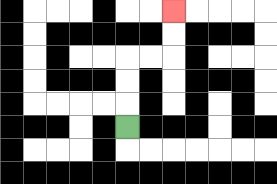{'start': '[5, 5]', 'end': '[7, 0]', 'path_directions': 'U,U,U,R,R,U,U', 'path_coordinates': '[[5, 5], [5, 4], [5, 3], [5, 2], [6, 2], [7, 2], [7, 1], [7, 0]]'}